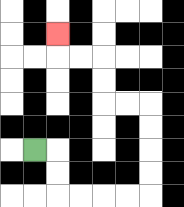{'start': '[1, 6]', 'end': '[2, 1]', 'path_directions': 'R,D,D,R,R,R,R,U,U,U,U,L,L,U,U,L,L,U', 'path_coordinates': '[[1, 6], [2, 6], [2, 7], [2, 8], [3, 8], [4, 8], [5, 8], [6, 8], [6, 7], [6, 6], [6, 5], [6, 4], [5, 4], [4, 4], [4, 3], [4, 2], [3, 2], [2, 2], [2, 1]]'}